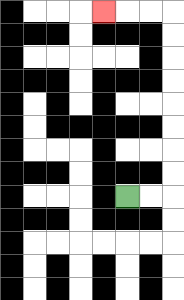{'start': '[5, 8]', 'end': '[4, 0]', 'path_directions': 'R,R,U,U,U,U,U,U,U,U,L,L,L', 'path_coordinates': '[[5, 8], [6, 8], [7, 8], [7, 7], [7, 6], [7, 5], [7, 4], [7, 3], [7, 2], [7, 1], [7, 0], [6, 0], [5, 0], [4, 0]]'}